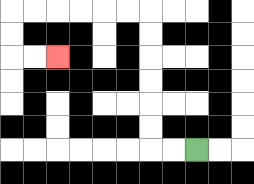{'start': '[8, 6]', 'end': '[2, 2]', 'path_directions': 'L,L,U,U,U,U,U,U,L,L,L,L,L,L,D,D,R,R', 'path_coordinates': '[[8, 6], [7, 6], [6, 6], [6, 5], [6, 4], [6, 3], [6, 2], [6, 1], [6, 0], [5, 0], [4, 0], [3, 0], [2, 0], [1, 0], [0, 0], [0, 1], [0, 2], [1, 2], [2, 2]]'}